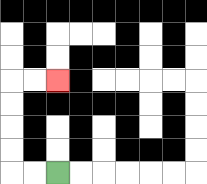{'start': '[2, 7]', 'end': '[2, 3]', 'path_directions': 'L,L,U,U,U,U,R,R', 'path_coordinates': '[[2, 7], [1, 7], [0, 7], [0, 6], [0, 5], [0, 4], [0, 3], [1, 3], [2, 3]]'}